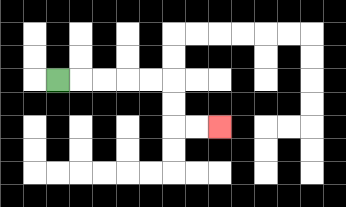{'start': '[2, 3]', 'end': '[9, 5]', 'path_directions': 'R,R,R,R,R,D,D,R,R', 'path_coordinates': '[[2, 3], [3, 3], [4, 3], [5, 3], [6, 3], [7, 3], [7, 4], [7, 5], [8, 5], [9, 5]]'}